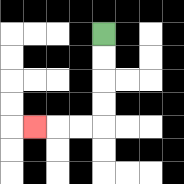{'start': '[4, 1]', 'end': '[1, 5]', 'path_directions': 'D,D,D,D,L,L,L', 'path_coordinates': '[[4, 1], [4, 2], [4, 3], [4, 4], [4, 5], [3, 5], [2, 5], [1, 5]]'}